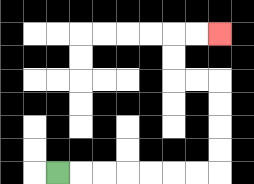{'start': '[2, 7]', 'end': '[9, 1]', 'path_directions': 'R,R,R,R,R,R,R,U,U,U,U,L,L,U,U,R,R', 'path_coordinates': '[[2, 7], [3, 7], [4, 7], [5, 7], [6, 7], [7, 7], [8, 7], [9, 7], [9, 6], [9, 5], [9, 4], [9, 3], [8, 3], [7, 3], [7, 2], [7, 1], [8, 1], [9, 1]]'}